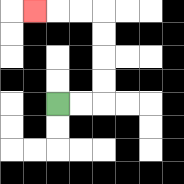{'start': '[2, 4]', 'end': '[1, 0]', 'path_directions': 'R,R,U,U,U,U,L,L,L', 'path_coordinates': '[[2, 4], [3, 4], [4, 4], [4, 3], [4, 2], [4, 1], [4, 0], [3, 0], [2, 0], [1, 0]]'}